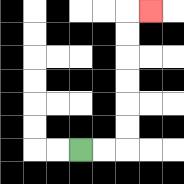{'start': '[3, 6]', 'end': '[6, 0]', 'path_directions': 'R,R,U,U,U,U,U,U,R', 'path_coordinates': '[[3, 6], [4, 6], [5, 6], [5, 5], [5, 4], [5, 3], [5, 2], [5, 1], [5, 0], [6, 0]]'}